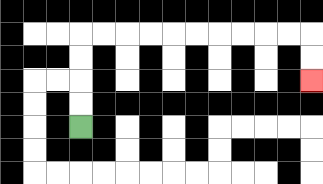{'start': '[3, 5]', 'end': '[13, 3]', 'path_directions': 'U,U,U,U,R,R,R,R,R,R,R,R,R,R,D,D', 'path_coordinates': '[[3, 5], [3, 4], [3, 3], [3, 2], [3, 1], [4, 1], [5, 1], [6, 1], [7, 1], [8, 1], [9, 1], [10, 1], [11, 1], [12, 1], [13, 1], [13, 2], [13, 3]]'}